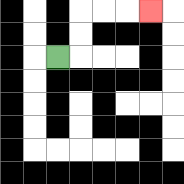{'start': '[2, 2]', 'end': '[6, 0]', 'path_directions': 'R,U,U,R,R,R', 'path_coordinates': '[[2, 2], [3, 2], [3, 1], [3, 0], [4, 0], [5, 0], [6, 0]]'}